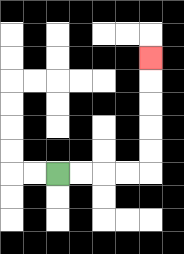{'start': '[2, 7]', 'end': '[6, 2]', 'path_directions': 'R,R,R,R,U,U,U,U,U', 'path_coordinates': '[[2, 7], [3, 7], [4, 7], [5, 7], [6, 7], [6, 6], [6, 5], [6, 4], [6, 3], [6, 2]]'}